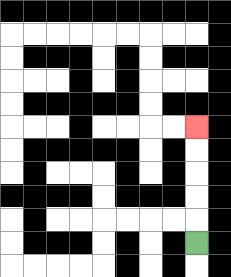{'start': '[8, 10]', 'end': '[8, 5]', 'path_directions': 'U,U,U,U,U', 'path_coordinates': '[[8, 10], [8, 9], [8, 8], [8, 7], [8, 6], [8, 5]]'}